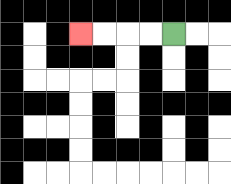{'start': '[7, 1]', 'end': '[3, 1]', 'path_directions': 'L,L,L,L', 'path_coordinates': '[[7, 1], [6, 1], [5, 1], [4, 1], [3, 1]]'}